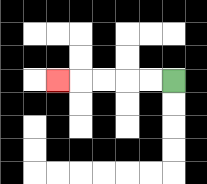{'start': '[7, 3]', 'end': '[2, 3]', 'path_directions': 'L,L,L,L,L', 'path_coordinates': '[[7, 3], [6, 3], [5, 3], [4, 3], [3, 3], [2, 3]]'}